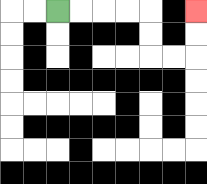{'start': '[2, 0]', 'end': '[8, 0]', 'path_directions': 'R,R,R,R,D,D,R,R,U,U', 'path_coordinates': '[[2, 0], [3, 0], [4, 0], [5, 0], [6, 0], [6, 1], [6, 2], [7, 2], [8, 2], [8, 1], [8, 0]]'}